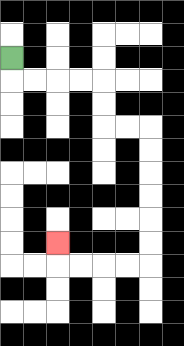{'start': '[0, 2]', 'end': '[2, 10]', 'path_directions': 'D,R,R,R,R,D,D,R,R,D,D,D,D,D,D,L,L,L,L,U', 'path_coordinates': '[[0, 2], [0, 3], [1, 3], [2, 3], [3, 3], [4, 3], [4, 4], [4, 5], [5, 5], [6, 5], [6, 6], [6, 7], [6, 8], [6, 9], [6, 10], [6, 11], [5, 11], [4, 11], [3, 11], [2, 11], [2, 10]]'}